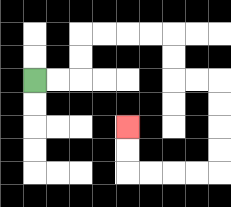{'start': '[1, 3]', 'end': '[5, 5]', 'path_directions': 'R,R,U,U,R,R,R,R,D,D,R,R,D,D,D,D,L,L,L,L,U,U', 'path_coordinates': '[[1, 3], [2, 3], [3, 3], [3, 2], [3, 1], [4, 1], [5, 1], [6, 1], [7, 1], [7, 2], [7, 3], [8, 3], [9, 3], [9, 4], [9, 5], [9, 6], [9, 7], [8, 7], [7, 7], [6, 7], [5, 7], [5, 6], [5, 5]]'}